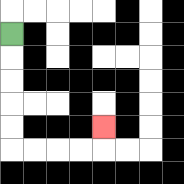{'start': '[0, 1]', 'end': '[4, 5]', 'path_directions': 'D,D,D,D,D,R,R,R,R,U', 'path_coordinates': '[[0, 1], [0, 2], [0, 3], [0, 4], [0, 5], [0, 6], [1, 6], [2, 6], [3, 6], [4, 6], [4, 5]]'}